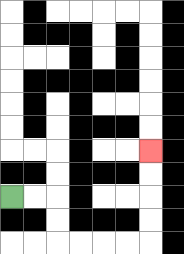{'start': '[0, 8]', 'end': '[6, 6]', 'path_directions': 'R,R,D,D,R,R,R,R,U,U,U,U', 'path_coordinates': '[[0, 8], [1, 8], [2, 8], [2, 9], [2, 10], [3, 10], [4, 10], [5, 10], [6, 10], [6, 9], [6, 8], [6, 7], [6, 6]]'}